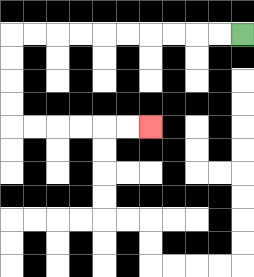{'start': '[10, 1]', 'end': '[6, 5]', 'path_directions': 'L,L,L,L,L,L,L,L,L,L,D,D,D,D,R,R,R,R,R,R', 'path_coordinates': '[[10, 1], [9, 1], [8, 1], [7, 1], [6, 1], [5, 1], [4, 1], [3, 1], [2, 1], [1, 1], [0, 1], [0, 2], [0, 3], [0, 4], [0, 5], [1, 5], [2, 5], [3, 5], [4, 5], [5, 5], [6, 5]]'}